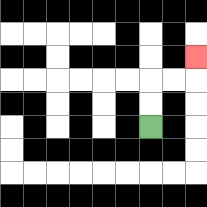{'start': '[6, 5]', 'end': '[8, 2]', 'path_directions': 'U,U,R,R,U', 'path_coordinates': '[[6, 5], [6, 4], [6, 3], [7, 3], [8, 3], [8, 2]]'}